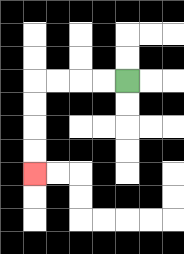{'start': '[5, 3]', 'end': '[1, 7]', 'path_directions': 'L,L,L,L,D,D,D,D', 'path_coordinates': '[[5, 3], [4, 3], [3, 3], [2, 3], [1, 3], [1, 4], [1, 5], [1, 6], [1, 7]]'}